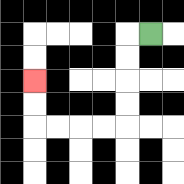{'start': '[6, 1]', 'end': '[1, 3]', 'path_directions': 'L,D,D,D,D,L,L,L,L,U,U', 'path_coordinates': '[[6, 1], [5, 1], [5, 2], [5, 3], [5, 4], [5, 5], [4, 5], [3, 5], [2, 5], [1, 5], [1, 4], [1, 3]]'}